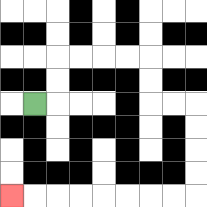{'start': '[1, 4]', 'end': '[0, 8]', 'path_directions': 'R,U,U,R,R,R,R,D,D,R,R,D,D,D,D,L,L,L,L,L,L,L,L', 'path_coordinates': '[[1, 4], [2, 4], [2, 3], [2, 2], [3, 2], [4, 2], [5, 2], [6, 2], [6, 3], [6, 4], [7, 4], [8, 4], [8, 5], [8, 6], [8, 7], [8, 8], [7, 8], [6, 8], [5, 8], [4, 8], [3, 8], [2, 8], [1, 8], [0, 8]]'}